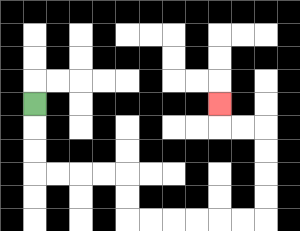{'start': '[1, 4]', 'end': '[9, 4]', 'path_directions': 'D,D,D,R,R,R,R,D,D,R,R,R,R,R,R,U,U,U,U,L,L,U', 'path_coordinates': '[[1, 4], [1, 5], [1, 6], [1, 7], [2, 7], [3, 7], [4, 7], [5, 7], [5, 8], [5, 9], [6, 9], [7, 9], [8, 9], [9, 9], [10, 9], [11, 9], [11, 8], [11, 7], [11, 6], [11, 5], [10, 5], [9, 5], [9, 4]]'}